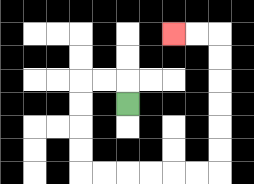{'start': '[5, 4]', 'end': '[7, 1]', 'path_directions': 'U,L,L,D,D,D,D,R,R,R,R,R,R,U,U,U,U,U,U,L,L', 'path_coordinates': '[[5, 4], [5, 3], [4, 3], [3, 3], [3, 4], [3, 5], [3, 6], [3, 7], [4, 7], [5, 7], [6, 7], [7, 7], [8, 7], [9, 7], [9, 6], [9, 5], [9, 4], [9, 3], [9, 2], [9, 1], [8, 1], [7, 1]]'}